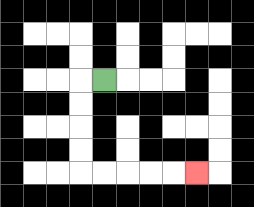{'start': '[4, 3]', 'end': '[8, 7]', 'path_directions': 'L,D,D,D,D,R,R,R,R,R', 'path_coordinates': '[[4, 3], [3, 3], [3, 4], [3, 5], [3, 6], [3, 7], [4, 7], [5, 7], [6, 7], [7, 7], [8, 7]]'}